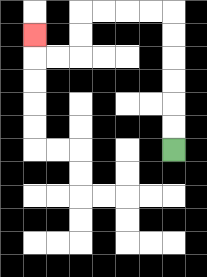{'start': '[7, 6]', 'end': '[1, 1]', 'path_directions': 'U,U,U,U,U,U,L,L,L,L,D,D,L,L,U', 'path_coordinates': '[[7, 6], [7, 5], [7, 4], [7, 3], [7, 2], [7, 1], [7, 0], [6, 0], [5, 0], [4, 0], [3, 0], [3, 1], [3, 2], [2, 2], [1, 2], [1, 1]]'}